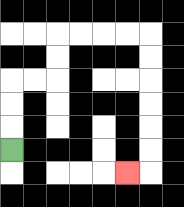{'start': '[0, 6]', 'end': '[5, 7]', 'path_directions': 'U,U,U,R,R,U,U,R,R,R,R,D,D,D,D,D,D,L', 'path_coordinates': '[[0, 6], [0, 5], [0, 4], [0, 3], [1, 3], [2, 3], [2, 2], [2, 1], [3, 1], [4, 1], [5, 1], [6, 1], [6, 2], [6, 3], [6, 4], [6, 5], [6, 6], [6, 7], [5, 7]]'}